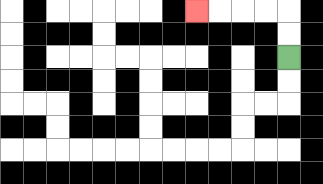{'start': '[12, 2]', 'end': '[8, 0]', 'path_directions': 'U,U,L,L,L,L', 'path_coordinates': '[[12, 2], [12, 1], [12, 0], [11, 0], [10, 0], [9, 0], [8, 0]]'}